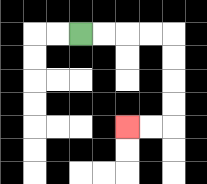{'start': '[3, 1]', 'end': '[5, 5]', 'path_directions': 'R,R,R,R,D,D,D,D,L,L', 'path_coordinates': '[[3, 1], [4, 1], [5, 1], [6, 1], [7, 1], [7, 2], [7, 3], [7, 4], [7, 5], [6, 5], [5, 5]]'}